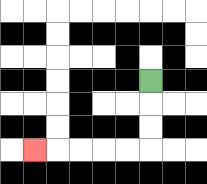{'start': '[6, 3]', 'end': '[1, 6]', 'path_directions': 'D,D,D,L,L,L,L,L', 'path_coordinates': '[[6, 3], [6, 4], [6, 5], [6, 6], [5, 6], [4, 6], [3, 6], [2, 6], [1, 6]]'}